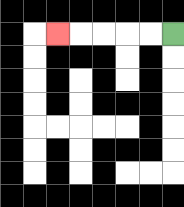{'start': '[7, 1]', 'end': '[2, 1]', 'path_directions': 'L,L,L,L,L', 'path_coordinates': '[[7, 1], [6, 1], [5, 1], [4, 1], [3, 1], [2, 1]]'}